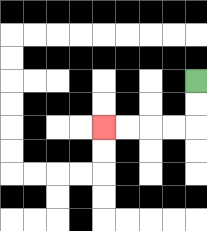{'start': '[8, 3]', 'end': '[4, 5]', 'path_directions': 'D,D,L,L,L,L', 'path_coordinates': '[[8, 3], [8, 4], [8, 5], [7, 5], [6, 5], [5, 5], [4, 5]]'}